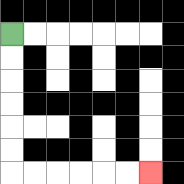{'start': '[0, 1]', 'end': '[6, 7]', 'path_directions': 'D,D,D,D,D,D,R,R,R,R,R,R', 'path_coordinates': '[[0, 1], [0, 2], [0, 3], [0, 4], [0, 5], [0, 6], [0, 7], [1, 7], [2, 7], [3, 7], [4, 7], [5, 7], [6, 7]]'}